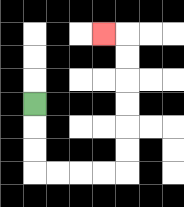{'start': '[1, 4]', 'end': '[4, 1]', 'path_directions': 'D,D,D,R,R,R,R,U,U,U,U,U,U,L', 'path_coordinates': '[[1, 4], [1, 5], [1, 6], [1, 7], [2, 7], [3, 7], [4, 7], [5, 7], [5, 6], [5, 5], [5, 4], [5, 3], [5, 2], [5, 1], [4, 1]]'}